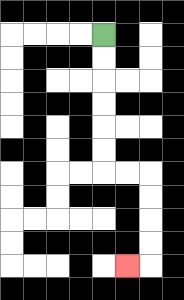{'start': '[4, 1]', 'end': '[5, 11]', 'path_directions': 'D,D,D,D,D,D,R,R,D,D,D,D,L', 'path_coordinates': '[[4, 1], [4, 2], [4, 3], [4, 4], [4, 5], [4, 6], [4, 7], [5, 7], [6, 7], [6, 8], [6, 9], [6, 10], [6, 11], [5, 11]]'}